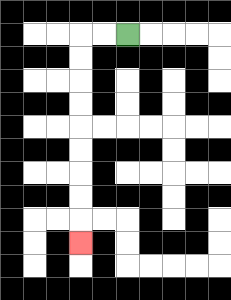{'start': '[5, 1]', 'end': '[3, 10]', 'path_directions': 'L,L,D,D,D,D,D,D,D,D,D', 'path_coordinates': '[[5, 1], [4, 1], [3, 1], [3, 2], [3, 3], [3, 4], [3, 5], [3, 6], [3, 7], [3, 8], [3, 9], [3, 10]]'}